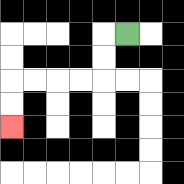{'start': '[5, 1]', 'end': '[0, 5]', 'path_directions': 'L,D,D,L,L,L,L,D,D', 'path_coordinates': '[[5, 1], [4, 1], [4, 2], [4, 3], [3, 3], [2, 3], [1, 3], [0, 3], [0, 4], [0, 5]]'}